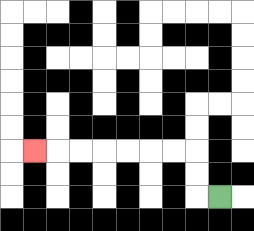{'start': '[9, 8]', 'end': '[1, 6]', 'path_directions': 'L,U,U,L,L,L,L,L,L,L', 'path_coordinates': '[[9, 8], [8, 8], [8, 7], [8, 6], [7, 6], [6, 6], [5, 6], [4, 6], [3, 6], [2, 6], [1, 6]]'}